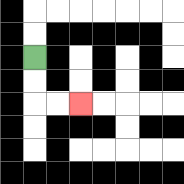{'start': '[1, 2]', 'end': '[3, 4]', 'path_directions': 'D,D,R,R', 'path_coordinates': '[[1, 2], [1, 3], [1, 4], [2, 4], [3, 4]]'}